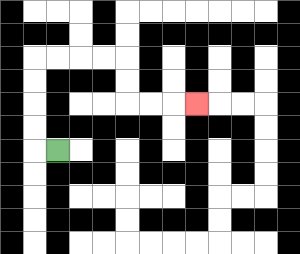{'start': '[2, 6]', 'end': '[8, 4]', 'path_directions': 'L,U,U,U,U,R,R,R,R,D,D,R,R,R', 'path_coordinates': '[[2, 6], [1, 6], [1, 5], [1, 4], [1, 3], [1, 2], [2, 2], [3, 2], [4, 2], [5, 2], [5, 3], [5, 4], [6, 4], [7, 4], [8, 4]]'}